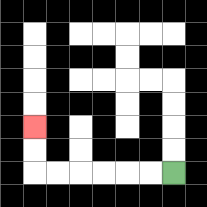{'start': '[7, 7]', 'end': '[1, 5]', 'path_directions': 'L,L,L,L,L,L,U,U', 'path_coordinates': '[[7, 7], [6, 7], [5, 7], [4, 7], [3, 7], [2, 7], [1, 7], [1, 6], [1, 5]]'}